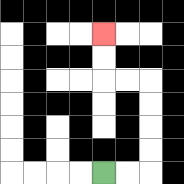{'start': '[4, 7]', 'end': '[4, 1]', 'path_directions': 'R,R,U,U,U,U,L,L,U,U', 'path_coordinates': '[[4, 7], [5, 7], [6, 7], [6, 6], [6, 5], [6, 4], [6, 3], [5, 3], [4, 3], [4, 2], [4, 1]]'}